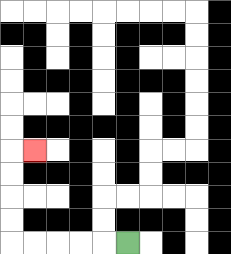{'start': '[5, 10]', 'end': '[1, 6]', 'path_directions': 'L,L,L,L,L,U,U,U,U,R', 'path_coordinates': '[[5, 10], [4, 10], [3, 10], [2, 10], [1, 10], [0, 10], [0, 9], [0, 8], [0, 7], [0, 6], [1, 6]]'}